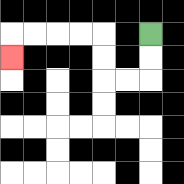{'start': '[6, 1]', 'end': '[0, 2]', 'path_directions': 'D,D,L,L,U,U,L,L,L,L,D', 'path_coordinates': '[[6, 1], [6, 2], [6, 3], [5, 3], [4, 3], [4, 2], [4, 1], [3, 1], [2, 1], [1, 1], [0, 1], [0, 2]]'}